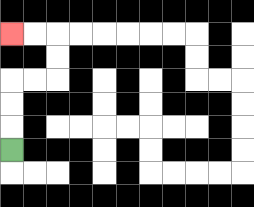{'start': '[0, 6]', 'end': '[0, 1]', 'path_directions': 'U,U,U,R,R,U,U,L,L', 'path_coordinates': '[[0, 6], [0, 5], [0, 4], [0, 3], [1, 3], [2, 3], [2, 2], [2, 1], [1, 1], [0, 1]]'}